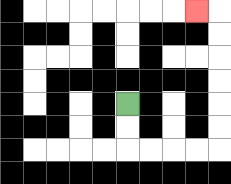{'start': '[5, 4]', 'end': '[8, 0]', 'path_directions': 'D,D,R,R,R,R,U,U,U,U,U,U,L', 'path_coordinates': '[[5, 4], [5, 5], [5, 6], [6, 6], [7, 6], [8, 6], [9, 6], [9, 5], [9, 4], [9, 3], [9, 2], [9, 1], [9, 0], [8, 0]]'}